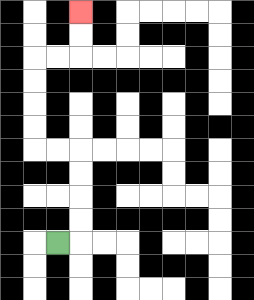{'start': '[2, 10]', 'end': '[3, 0]', 'path_directions': 'R,U,U,U,U,L,L,U,U,U,U,R,R,U,U', 'path_coordinates': '[[2, 10], [3, 10], [3, 9], [3, 8], [3, 7], [3, 6], [2, 6], [1, 6], [1, 5], [1, 4], [1, 3], [1, 2], [2, 2], [3, 2], [3, 1], [3, 0]]'}